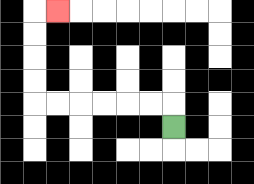{'start': '[7, 5]', 'end': '[2, 0]', 'path_directions': 'U,L,L,L,L,L,L,U,U,U,U,R', 'path_coordinates': '[[7, 5], [7, 4], [6, 4], [5, 4], [4, 4], [3, 4], [2, 4], [1, 4], [1, 3], [1, 2], [1, 1], [1, 0], [2, 0]]'}